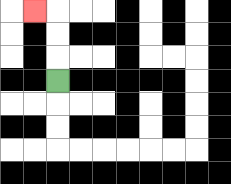{'start': '[2, 3]', 'end': '[1, 0]', 'path_directions': 'U,U,U,L', 'path_coordinates': '[[2, 3], [2, 2], [2, 1], [2, 0], [1, 0]]'}